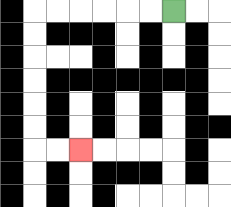{'start': '[7, 0]', 'end': '[3, 6]', 'path_directions': 'L,L,L,L,L,L,D,D,D,D,D,D,R,R', 'path_coordinates': '[[7, 0], [6, 0], [5, 0], [4, 0], [3, 0], [2, 0], [1, 0], [1, 1], [1, 2], [1, 3], [1, 4], [1, 5], [1, 6], [2, 6], [3, 6]]'}